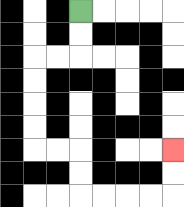{'start': '[3, 0]', 'end': '[7, 6]', 'path_directions': 'D,D,L,L,D,D,D,D,R,R,D,D,R,R,R,R,U,U', 'path_coordinates': '[[3, 0], [3, 1], [3, 2], [2, 2], [1, 2], [1, 3], [1, 4], [1, 5], [1, 6], [2, 6], [3, 6], [3, 7], [3, 8], [4, 8], [5, 8], [6, 8], [7, 8], [7, 7], [7, 6]]'}